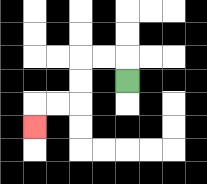{'start': '[5, 3]', 'end': '[1, 5]', 'path_directions': 'U,L,L,D,D,L,L,D', 'path_coordinates': '[[5, 3], [5, 2], [4, 2], [3, 2], [3, 3], [3, 4], [2, 4], [1, 4], [1, 5]]'}